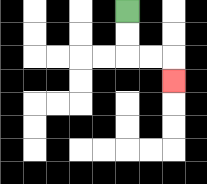{'start': '[5, 0]', 'end': '[7, 3]', 'path_directions': 'D,D,R,R,D', 'path_coordinates': '[[5, 0], [5, 1], [5, 2], [6, 2], [7, 2], [7, 3]]'}